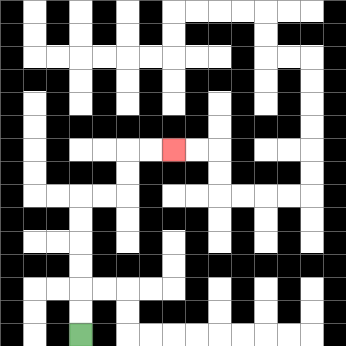{'start': '[3, 14]', 'end': '[7, 6]', 'path_directions': 'U,U,U,U,U,U,R,R,U,U,R,R', 'path_coordinates': '[[3, 14], [3, 13], [3, 12], [3, 11], [3, 10], [3, 9], [3, 8], [4, 8], [5, 8], [5, 7], [5, 6], [6, 6], [7, 6]]'}